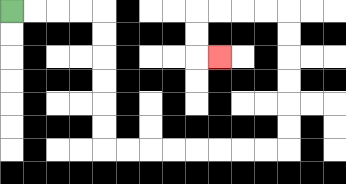{'start': '[0, 0]', 'end': '[9, 2]', 'path_directions': 'R,R,R,R,D,D,D,D,D,D,R,R,R,R,R,R,R,R,U,U,U,U,U,U,L,L,L,L,D,D,R', 'path_coordinates': '[[0, 0], [1, 0], [2, 0], [3, 0], [4, 0], [4, 1], [4, 2], [4, 3], [4, 4], [4, 5], [4, 6], [5, 6], [6, 6], [7, 6], [8, 6], [9, 6], [10, 6], [11, 6], [12, 6], [12, 5], [12, 4], [12, 3], [12, 2], [12, 1], [12, 0], [11, 0], [10, 0], [9, 0], [8, 0], [8, 1], [8, 2], [9, 2]]'}